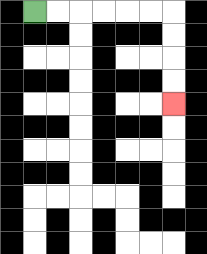{'start': '[1, 0]', 'end': '[7, 4]', 'path_directions': 'R,R,R,R,R,R,D,D,D,D', 'path_coordinates': '[[1, 0], [2, 0], [3, 0], [4, 0], [5, 0], [6, 0], [7, 0], [7, 1], [7, 2], [7, 3], [7, 4]]'}